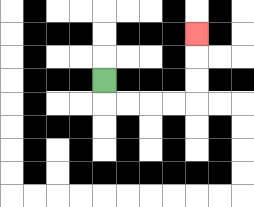{'start': '[4, 3]', 'end': '[8, 1]', 'path_directions': 'D,R,R,R,R,U,U,U', 'path_coordinates': '[[4, 3], [4, 4], [5, 4], [6, 4], [7, 4], [8, 4], [8, 3], [8, 2], [8, 1]]'}